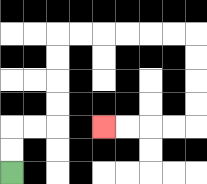{'start': '[0, 7]', 'end': '[4, 5]', 'path_directions': 'U,U,R,R,U,U,U,U,R,R,R,R,R,R,D,D,D,D,L,L,L,L', 'path_coordinates': '[[0, 7], [0, 6], [0, 5], [1, 5], [2, 5], [2, 4], [2, 3], [2, 2], [2, 1], [3, 1], [4, 1], [5, 1], [6, 1], [7, 1], [8, 1], [8, 2], [8, 3], [8, 4], [8, 5], [7, 5], [6, 5], [5, 5], [4, 5]]'}